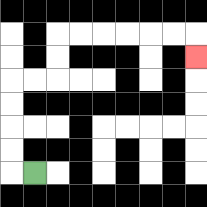{'start': '[1, 7]', 'end': '[8, 2]', 'path_directions': 'L,U,U,U,U,R,R,U,U,R,R,R,R,R,R,D', 'path_coordinates': '[[1, 7], [0, 7], [0, 6], [0, 5], [0, 4], [0, 3], [1, 3], [2, 3], [2, 2], [2, 1], [3, 1], [4, 1], [5, 1], [6, 1], [7, 1], [8, 1], [8, 2]]'}